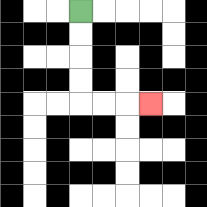{'start': '[3, 0]', 'end': '[6, 4]', 'path_directions': 'D,D,D,D,R,R,R', 'path_coordinates': '[[3, 0], [3, 1], [3, 2], [3, 3], [3, 4], [4, 4], [5, 4], [6, 4]]'}